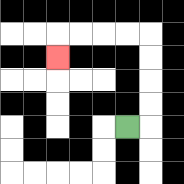{'start': '[5, 5]', 'end': '[2, 2]', 'path_directions': 'R,U,U,U,U,L,L,L,L,D', 'path_coordinates': '[[5, 5], [6, 5], [6, 4], [6, 3], [6, 2], [6, 1], [5, 1], [4, 1], [3, 1], [2, 1], [2, 2]]'}